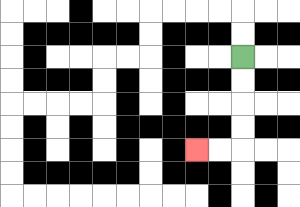{'start': '[10, 2]', 'end': '[8, 6]', 'path_directions': 'D,D,D,D,L,L', 'path_coordinates': '[[10, 2], [10, 3], [10, 4], [10, 5], [10, 6], [9, 6], [8, 6]]'}